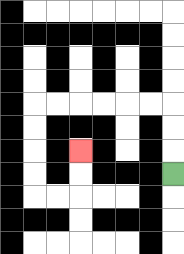{'start': '[7, 7]', 'end': '[3, 6]', 'path_directions': 'U,U,U,L,L,L,L,L,L,D,D,D,D,R,R,U,U', 'path_coordinates': '[[7, 7], [7, 6], [7, 5], [7, 4], [6, 4], [5, 4], [4, 4], [3, 4], [2, 4], [1, 4], [1, 5], [1, 6], [1, 7], [1, 8], [2, 8], [3, 8], [3, 7], [3, 6]]'}